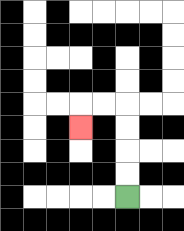{'start': '[5, 8]', 'end': '[3, 5]', 'path_directions': 'U,U,U,U,L,L,D', 'path_coordinates': '[[5, 8], [5, 7], [5, 6], [5, 5], [5, 4], [4, 4], [3, 4], [3, 5]]'}